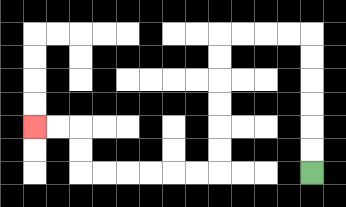{'start': '[13, 7]', 'end': '[1, 5]', 'path_directions': 'U,U,U,U,U,U,L,L,L,L,D,D,D,D,D,D,L,L,L,L,L,L,U,U,L,L', 'path_coordinates': '[[13, 7], [13, 6], [13, 5], [13, 4], [13, 3], [13, 2], [13, 1], [12, 1], [11, 1], [10, 1], [9, 1], [9, 2], [9, 3], [9, 4], [9, 5], [9, 6], [9, 7], [8, 7], [7, 7], [6, 7], [5, 7], [4, 7], [3, 7], [3, 6], [3, 5], [2, 5], [1, 5]]'}